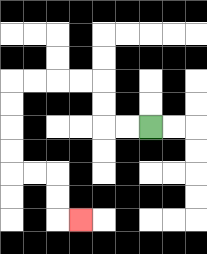{'start': '[6, 5]', 'end': '[3, 9]', 'path_directions': 'L,L,U,U,L,L,L,L,D,D,D,D,R,R,D,D,R', 'path_coordinates': '[[6, 5], [5, 5], [4, 5], [4, 4], [4, 3], [3, 3], [2, 3], [1, 3], [0, 3], [0, 4], [0, 5], [0, 6], [0, 7], [1, 7], [2, 7], [2, 8], [2, 9], [3, 9]]'}